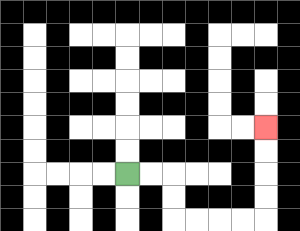{'start': '[5, 7]', 'end': '[11, 5]', 'path_directions': 'R,R,D,D,R,R,R,R,U,U,U,U', 'path_coordinates': '[[5, 7], [6, 7], [7, 7], [7, 8], [7, 9], [8, 9], [9, 9], [10, 9], [11, 9], [11, 8], [11, 7], [11, 6], [11, 5]]'}